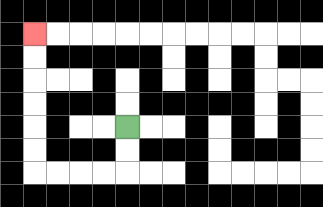{'start': '[5, 5]', 'end': '[1, 1]', 'path_directions': 'D,D,L,L,L,L,U,U,U,U,U,U', 'path_coordinates': '[[5, 5], [5, 6], [5, 7], [4, 7], [3, 7], [2, 7], [1, 7], [1, 6], [1, 5], [1, 4], [1, 3], [1, 2], [1, 1]]'}